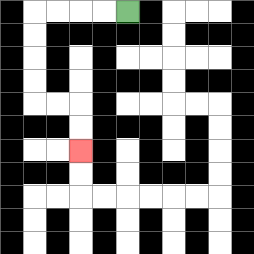{'start': '[5, 0]', 'end': '[3, 6]', 'path_directions': 'L,L,L,L,D,D,D,D,R,R,D,D', 'path_coordinates': '[[5, 0], [4, 0], [3, 0], [2, 0], [1, 0], [1, 1], [1, 2], [1, 3], [1, 4], [2, 4], [3, 4], [3, 5], [3, 6]]'}